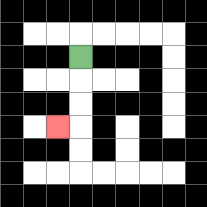{'start': '[3, 2]', 'end': '[2, 5]', 'path_directions': 'D,D,D,L', 'path_coordinates': '[[3, 2], [3, 3], [3, 4], [3, 5], [2, 5]]'}